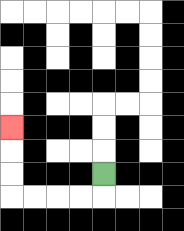{'start': '[4, 7]', 'end': '[0, 5]', 'path_directions': 'D,L,L,L,L,U,U,U', 'path_coordinates': '[[4, 7], [4, 8], [3, 8], [2, 8], [1, 8], [0, 8], [0, 7], [0, 6], [0, 5]]'}